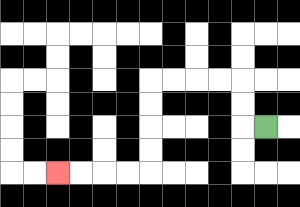{'start': '[11, 5]', 'end': '[2, 7]', 'path_directions': 'L,U,U,L,L,L,L,D,D,D,D,L,L,L,L', 'path_coordinates': '[[11, 5], [10, 5], [10, 4], [10, 3], [9, 3], [8, 3], [7, 3], [6, 3], [6, 4], [6, 5], [6, 6], [6, 7], [5, 7], [4, 7], [3, 7], [2, 7]]'}